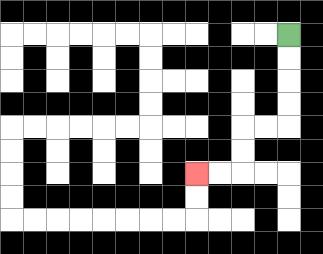{'start': '[12, 1]', 'end': '[8, 7]', 'path_directions': 'D,D,D,D,L,L,D,D,L,L', 'path_coordinates': '[[12, 1], [12, 2], [12, 3], [12, 4], [12, 5], [11, 5], [10, 5], [10, 6], [10, 7], [9, 7], [8, 7]]'}